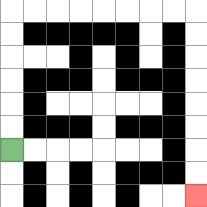{'start': '[0, 6]', 'end': '[8, 8]', 'path_directions': 'U,U,U,U,U,U,R,R,R,R,R,R,R,R,D,D,D,D,D,D,D,D', 'path_coordinates': '[[0, 6], [0, 5], [0, 4], [0, 3], [0, 2], [0, 1], [0, 0], [1, 0], [2, 0], [3, 0], [4, 0], [5, 0], [6, 0], [7, 0], [8, 0], [8, 1], [8, 2], [8, 3], [8, 4], [8, 5], [8, 6], [8, 7], [8, 8]]'}